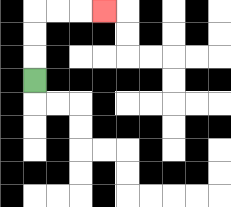{'start': '[1, 3]', 'end': '[4, 0]', 'path_directions': 'U,U,U,R,R,R', 'path_coordinates': '[[1, 3], [1, 2], [1, 1], [1, 0], [2, 0], [3, 0], [4, 0]]'}